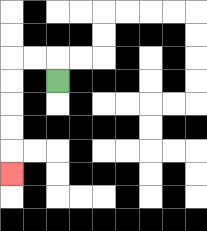{'start': '[2, 3]', 'end': '[0, 7]', 'path_directions': 'U,L,L,D,D,D,D,D', 'path_coordinates': '[[2, 3], [2, 2], [1, 2], [0, 2], [0, 3], [0, 4], [0, 5], [0, 6], [0, 7]]'}